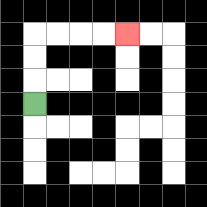{'start': '[1, 4]', 'end': '[5, 1]', 'path_directions': 'U,U,U,R,R,R,R', 'path_coordinates': '[[1, 4], [1, 3], [1, 2], [1, 1], [2, 1], [3, 1], [4, 1], [5, 1]]'}